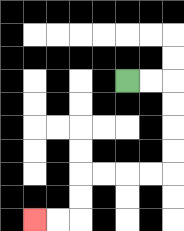{'start': '[5, 3]', 'end': '[1, 9]', 'path_directions': 'R,R,D,D,D,D,L,L,L,L,D,D,L,L', 'path_coordinates': '[[5, 3], [6, 3], [7, 3], [7, 4], [7, 5], [7, 6], [7, 7], [6, 7], [5, 7], [4, 7], [3, 7], [3, 8], [3, 9], [2, 9], [1, 9]]'}